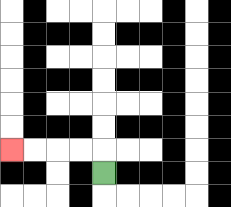{'start': '[4, 7]', 'end': '[0, 6]', 'path_directions': 'U,L,L,L,L', 'path_coordinates': '[[4, 7], [4, 6], [3, 6], [2, 6], [1, 6], [0, 6]]'}